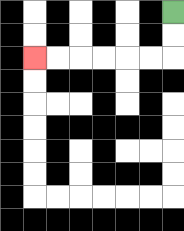{'start': '[7, 0]', 'end': '[1, 2]', 'path_directions': 'D,D,L,L,L,L,L,L', 'path_coordinates': '[[7, 0], [7, 1], [7, 2], [6, 2], [5, 2], [4, 2], [3, 2], [2, 2], [1, 2]]'}